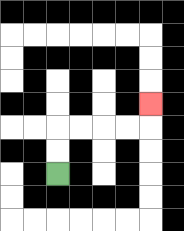{'start': '[2, 7]', 'end': '[6, 4]', 'path_directions': 'U,U,R,R,R,R,U', 'path_coordinates': '[[2, 7], [2, 6], [2, 5], [3, 5], [4, 5], [5, 5], [6, 5], [6, 4]]'}